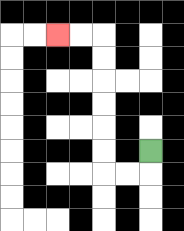{'start': '[6, 6]', 'end': '[2, 1]', 'path_directions': 'D,L,L,U,U,U,U,U,U,L,L', 'path_coordinates': '[[6, 6], [6, 7], [5, 7], [4, 7], [4, 6], [4, 5], [4, 4], [4, 3], [4, 2], [4, 1], [3, 1], [2, 1]]'}